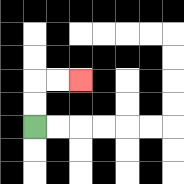{'start': '[1, 5]', 'end': '[3, 3]', 'path_directions': 'U,U,R,R', 'path_coordinates': '[[1, 5], [1, 4], [1, 3], [2, 3], [3, 3]]'}